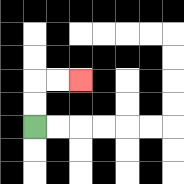{'start': '[1, 5]', 'end': '[3, 3]', 'path_directions': 'U,U,R,R', 'path_coordinates': '[[1, 5], [1, 4], [1, 3], [2, 3], [3, 3]]'}